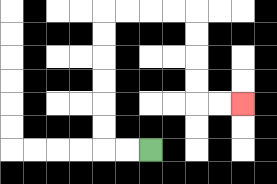{'start': '[6, 6]', 'end': '[10, 4]', 'path_directions': 'L,L,U,U,U,U,U,U,R,R,R,R,D,D,D,D,R,R', 'path_coordinates': '[[6, 6], [5, 6], [4, 6], [4, 5], [4, 4], [4, 3], [4, 2], [4, 1], [4, 0], [5, 0], [6, 0], [7, 0], [8, 0], [8, 1], [8, 2], [8, 3], [8, 4], [9, 4], [10, 4]]'}